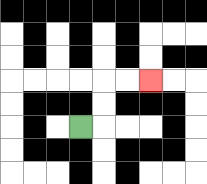{'start': '[3, 5]', 'end': '[6, 3]', 'path_directions': 'R,U,U,R,R', 'path_coordinates': '[[3, 5], [4, 5], [4, 4], [4, 3], [5, 3], [6, 3]]'}